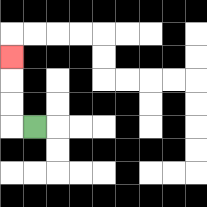{'start': '[1, 5]', 'end': '[0, 2]', 'path_directions': 'L,U,U,U', 'path_coordinates': '[[1, 5], [0, 5], [0, 4], [0, 3], [0, 2]]'}